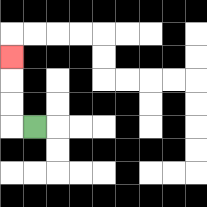{'start': '[1, 5]', 'end': '[0, 2]', 'path_directions': 'L,U,U,U', 'path_coordinates': '[[1, 5], [0, 5], [0, 4], [0, 3], [0, 2]]'}